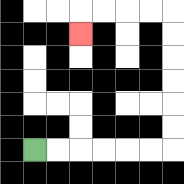{'start': '[1, 6]', 'end': '[3, 1]', 'path_directions': 'R,R,R,R,R,R,U,U,U,U,U,U,L,L,L,L,D', 'path_coordinates': '[[1, 6], [2, 6], [3, 6], [4, 6], [5, 6], [6, 6], [7, 6], [7, 5], [7, 4], [7, 3], [7, 2], [7, 1], [7, 0], [6, 0], [5, 0], [4, 0], [3, 0], [3, 1]]'}